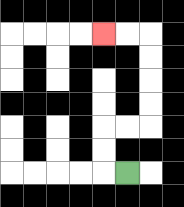{'start': '[5, 7]', 'end': '[4, 1]', 'path_directions': 'L,U,U,R,R,U,U,U,U,L,L', 'path_coordinates': '[[5, 7], [4, 7], [4, 6], [4, 5], [5, 5], [6, 5], [6, 4], [6, 3], [6, 2], [6, 1], [5, 1], [4, 1]]'}